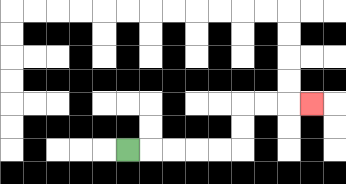{'start': '[5, 6]', 'end': '[13, 4]', 'path_directions': 'R,R,R,R,R,U,U,R,R,R', 'path_coordinates': '[[5, 6], [6, 6], [7, 6], [8, 6], [9, 6], [10, 6], [10, 5], [10, 4], [11, 4], [12, 4], [13, 4]]'}